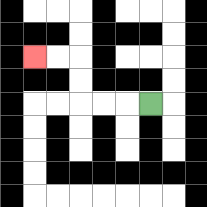{'start': '[6, 4]', 'end': '[1, 2]', 'path_directions': 'L,L,L,U,U,L,L', 'path_coordinates': '[[6, 4], [5, 4], [4, 4], [3, 4], [3, 3], [3, 2], [2, 2], [1, 2]]'}